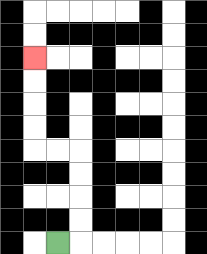{'start': '[2, 10]', 'end': '[1, 2]', 'path_directions': 'R,U,U,U,U,L,L,U,U,U,U', 'path_coordinates': '[[2, 10], [3, 10], [3, 9], [3, 8], [3, 7], [3, 6], [2, 6], [1, 6], [1, 5], [1, 4], [1, 3], [1, 2]]'}